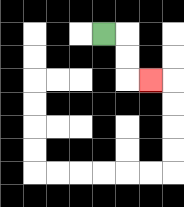{'start': '[4, 1]', 'end': '[6, 3]', 'path_directions': 'R,D,D,R', 'path_coordinates': '[[4, 1], [5, 1], [5, 2], [5, 3], [6, 3]]'}